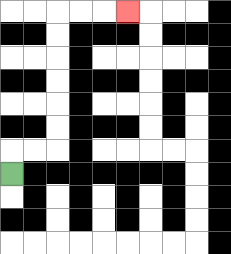{'start': '[0, 7]', 'end': '[5, 0]', 'path_directions': 'U,R,R,U,U,U,U,U,U,R,R,R', 'path_coordinates': '[[0, 7], [0, 6], [1, 6], [2, 6], [2, 5], [2, 4], [2, 3], [2, 2], [2, 1], [2, 0], [3, 0], [4, 0], [5, 0]]'}